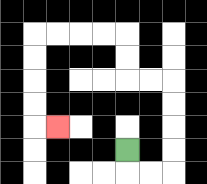{'start': '[5, 6]', 'end': '[2, 5]', 'path_directions': 'D,R,R,U,U,U,U,L,L,U,U,L,L,L,L,D,D,D,D,R', 'path_coordinates': '[[5, 6], [5, 7], [6, 7], [7, 7], [7, 6], [7, 5], [7, 4], [7, 3], [6, 3], [5, 3], [5, 2], [5, 1], [4, 1], [3, 1], [2, 1], [1, 1], [1, 2], [1, 3], [1, 4], [1, 5], [2, 5]]'}